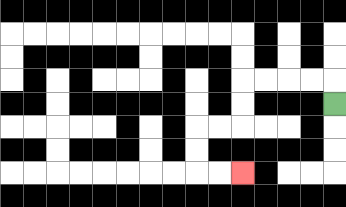{'start': '[14, 4]', 'end': '[10, 7]', 'path_directions': 'U,L,L,L,L,D,D,L,L,D,D,R,R', 'path_coordinates': '[[14, 4], [14, 3], [13, 3], [12, 3], [11, 3], [10, 3], [10, 4], [10, 5], [9, 5], [8, 5], [8, 6], [8, 7], [9, 7], [10, 7]]'}